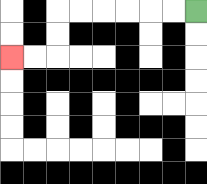{'start': '[8, 0]', 'end': '[0, 2]', 'path_directions': 'L,L,L,L,L,L,D,D,L,L', 'path_coordinates': '[[8, 0], [7, 0], [6, 0], [5, 0], [4, 0], [3, 0], [2, 0], [2, 1], [2, 2], [1, 2], [0, 2]]'}